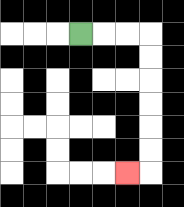{'start': '[3, 1]', 'end': '[5, 7]', 'path_directions': 'R,R,R,D,D,D,D,D,D,L', 'path_coordinates': '[[3, 1], [4, 1], [5, 1], [6, 1], [6, 2], [6, 3], [6, 4], [6, 5], [6, 6], [6, 7], [5, 7]]'}